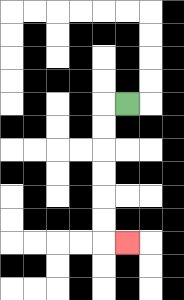{'start': '[5, 4]', 'end': '[5, 10]', 'path_directions': 'L,D,D,D,D,D,D,R', 'path_coordinates': '[[5, 4], [4, 4], [4, 5], [4, 6], [4, 7], [4, 8], [4, 9], [4, 10], [5, 10]]'}